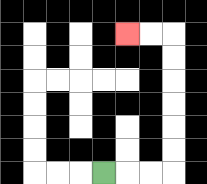{'start': '[4, 7]', 'end': '[5, 1]', 'path_directions': 'R,R,R,U,U,U,U,U,U,L,L', 'path_coordinates': '[[4, 7], [5, 7], [6, 7], [7, 7], [7, 6], [7, 5], [7, 4], [7, 3], [7, 2], [7, 1], [6, 1], [5, 1]]'}